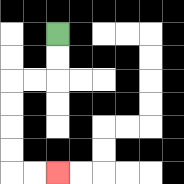{'start': '[2, 1]', 'end': '[2, 7]', 'path_directions': 'D,D,L,L,D,D,D,D,R,R', 'path_coordinates': '[[2, 1], [2, 2], [2, 3], [1, 3], [0, 3], [0, 4], [0, 5], [0, 6], [0, 7], [1, 7], [2, 7]]'}